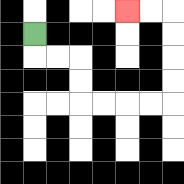{'start': '[1, 1]', 'end': '[5, 0]', 'path_directions': 'D,R,R,D,D,R,R,R,R,U,U,U,U,L,L', 'path_coordinates': '[[1, 1], [1, 2], [2, 2], [3, 2], [3, 3], [3, 4], [4, 4], [5, 4], [6, 4], [7, 4], [7, 3], [7, 2], [7, 1], [7, 0], [6, 0], [5, 0]]'}